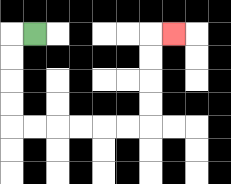{'start': '[1, 1]', 'end': '[7, 1]', 'path_directions': 'L,D,D,D,D,R,R,R,R,R,R,U,U,U,U,R', 'path_coordinates': '[[1, 1], [0, 1], [0, 2], [0, 3], [0, 4], [0, 5], [1, 5], [2, 5], [3, 5], [4, 5], [5, 5], [6, 5], [6, 4], [6, 3], [6, 2], [6, 1], [7, 1]]'}